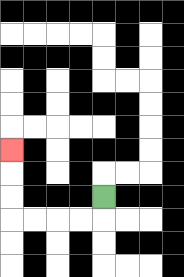{'start': '[4, 8]', 'end': '[0, 6]', 'path_directions': 'D,L,L,L,L,U,U,U', 'path_coordinates': '[[4, 8], [4, 9], [3, 9], [2, 9], [1, 9], [0, 9], [0, 8], [0, 7], [0, 6]]'}